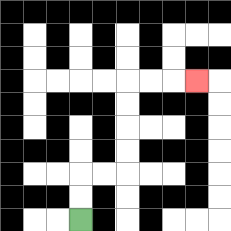{'start': '[3, 9]', 'end': '[8, 3]', 'path_directions': 'U,U,R,R,U,U,U,U,R,R,R', 'path_coordinates': '[[3, 9], [3, 8], [3, 7], [4, 7], [5, 7], [5, 6], [5, 5], [5, 4], [5, 3], [6, 3], [7, 3], [8, 3]]'}